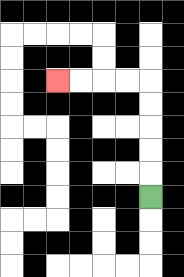{'start': '[6, 8]', 'end': '[2, 3]', 'path_directions': 'U,U,U,U,U,L,L,L,L', 'path_coordinates': '[[6, 8], [6, 7], [6, 6], [6, 5], [6, 4], [6, 3], [5, 3], [4, 3], [3, 3], [2, 3]]'}